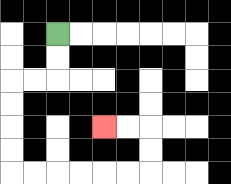{'start': '[2, 1]', 'end': '[4, 5]', 'path_directions': 'D,D,L,L,D,D,D,D,R,R,R,R,R,R,U,U,L,L', 'path_coordinates': '[[2, 1], [2, 2], [2, 3], [1, 3], [0, 3], [0, 4], [0, 5], [0, 6], [0, 7], [1, 7], [2, 7], [3, 7], [4, 7], [5, 7], [6, 7], [6, 6], [6, 5], [5, 5], [4, 5]]'}